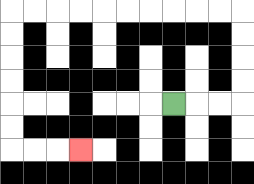{'start': '[7, 4]', 'end': '[3, 6]', 'path_directions': 'R,R,R,U,U,U,U,L,L,L,L,L,L,L,L,L,L,D,D,D,D,D,D,R,R,R', 'path_coordinates': '[[7, 4], [8, 4], [9, 4], [10, 4], [10, 3], [10, 2], [10, 1], [10, 0], [9, 0], [8, 0], [7, 0], [6, 0], [5, 0], [4, 0], [3, 0], [2, 0], [1, 0], [0, 0], [0, 1], [0, 2], [0, 3], [0, 4], [0, 5], [0, 6], [1, 6], [2, 6], [3, 6]]'}